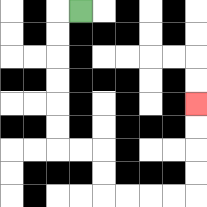{'start': '[3, 0]', 'end': '[8, 4]', 'path_directions': 'L,D,D,D,D,D,D,R,R,D,D,R,R,R,R,U,U,U,U', 'path_coordinates': '[[3, 0], [2, 0], [2, 1], [2, 2], [2, 3], [2, 4], [2, 5], [2, 6], [3, 6], [4, 6], [4, 7], [4, 8], [5, 8], [6, 8], [7, 8], [8, 8], [8, 7], [8, 6], [8, 5], [8, 4]]'}